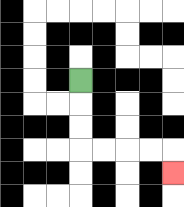{'start': '[3, 3]', 'end': '[7, 7]', 'path_directions': 'D,D,D,R,R,R,R,D', 'path_coordinates': '[[3, 3], [3, 4], [3, 5], [3, 6], [4, 6], [5, 6], [6, 6], [7, 6], [7, 7]]'}